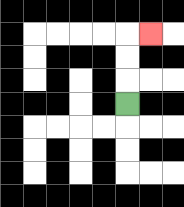{'start': '[5, 4]', 'end': '[6, 1]', 'path_directions': 'U,U,U,R', 'path_coordinates': '[[5, 4], [5, 3], [5, 2], [5, 1], [6, 1]]'}